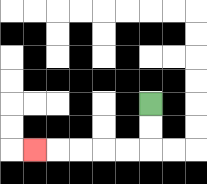{'start': '[6, 4]', 'end': '[1, 6]', 'path_directions': 'D,D,L,L,L,L,L', 'path_coordinates': '[[6, 4], [6, 5], [6, 6], [5, 6], [4, 6], [3, 6], [2, 6], [1, 6]]'}